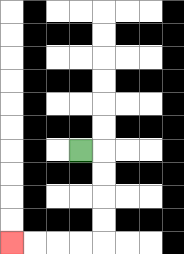{'start': '[3, 6]', 'end': '[0, 10]', 'path_directions': 'R,D,D,D,D,L,L,L,L', 'path_coordinates': '[[3, 6], [4, 6], [4, 7], [4, 8], [4, 9], [4, 10], [3, 10], [2, 10], [1, 10], [0, 10]]'}